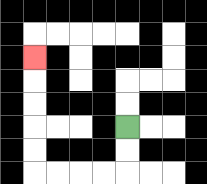{'start': '[5, 5]', 'end': '[1, 2]', 'path_directions': 'D,D,L,L,L,L,U,U,U,U,U', 'path_coordinates': '[[5, 5], [5, 6], [5, 7], [4, 7], [3, 7], [2, 7], [1, 7], [1, 6], [1, 5], [1, 4], [1, 3], [1, 2]]'}